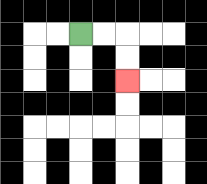{'start': '[3, 1]', 'end': '[5, 3]', 'path_directions': 'R,R,D,D', 'path_coordinates': '[[3, 1], [4, 1], [5, 1], [5, 2], [5, 3]]'}